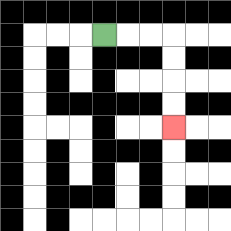{'start': '[4, 1]', 'end': '[7, 5]', 'path_directions': 'R,R,R,D,D,D,D', 'path_coordinates': '[[4, 1], [5, 1], [6, 1], [7, 1], [7, 2], [7, 3], [7, 4], [7, 5]]'}